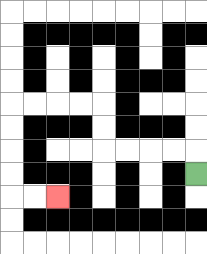{'start': '[8, 7]', 'end': '[2, 8]', 'path_directions': 'U,L,L,L,L,U,U,L,L,L,L,D,D,D,D,R,R', 'path_coordinates': '[[8, 7], [8, 6], [7, 6], [6, 6], [5, 6], [4, 6], [4, 5], [4, 4], [3, 4], [2, 4], [1, 4], [0, 4], [0, 5], [0, 6], [0, 7], [0, 8], [1, 8], [2, 8]]'}